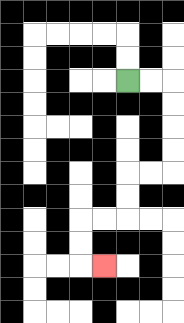{'start': '[5, 3]', 'end': '[4, 11]', 'path_directions': 'R,R,D,D,D,D,L,L,D,D,L,L,D,D,R', 'path_coordinates': '[[5, 3], [6, 3], [7, 3], [7, 4], [7, 5], [7, 6], [7, 7], [6, 7], [5, 7], [5, 8], [5, 9], [4, 9], [3, 9], [3, 10], [3, 11], [4, 11]]'}